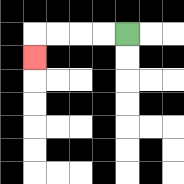{'start': '[5, 1]', 'end': '[1, 2]', 'path_directions': 'L,L,L,L,D', 'path_coordinates': '[[5, 1], [4, 1], [3, 1], [2, 1], [1, 1], [1, 2]]'}